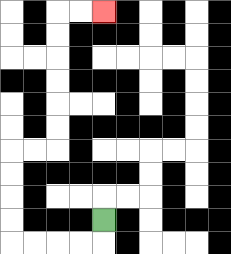{'start': '[4, 9]', 'end': '[4, 0]', 'path_directions': 'D,L,L,L,L,U,U,U,U,R,R,U,U,U,U,U,U,R,R', 'path_coordinates': '[[4, 9], [4, 10], [3, 10], [2, 10], [1, 10], [0, 10], [0, 9], [0, 8], [0, 7], [0, 6], [1, 6], [2, 6], [2, 5], [2, 4], [2, 3], [2, 2], [2, 1], [2, 0], [3, 0], [4, 0]]'}